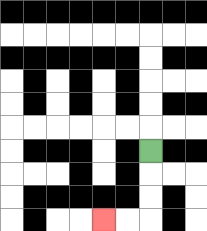{'start': '[6, 6]', 'end': '[4, 9]', 'path_directions': 'D,D,D,L,L', 'path_coordinates': '[[6, 6], [6, 7], [6, 8], [6, 9], [5, 9], [4, 9]]'}